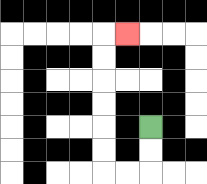{'start': '[6, 5]', 'end': '[5, 1]', 'path_directions': 'D,D,L,L,U,U,U,U,U,U,R', 'path_coordinates': '[[6, 5], [6, 6], [6, 7], [5, 7], [4, 7], [4, 6], [4, 5], [4, 4], [4, 3], [4, 2], [4, 1], [5, 1]]'}